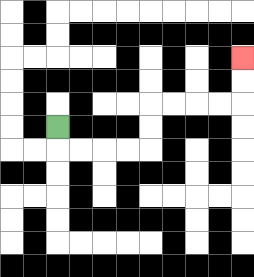{'start': '[2, 5]', 'end': '[10, 2]', 'path_directions': 'D,R,R,R,R,U,U,R,R,R,R,U,U', 'path_coordinates': '[[2, 5], [2, 6], [3, 6], [4, 6], [5, 6], [6, 6], [6, 5], [6, 4], [7, 4], [8, 4], [9, 4], [10, 4], [10, 3], [10, 2]]'}